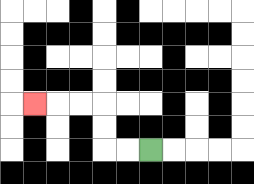{'start': '[6, 6]', 'end': '[1, 4]', 'path_directions': 'L,L,U,U,L,L,L', 'path_coordinates': '[[6, 6], [5, 6], [4, 6], [4, 5], [4, 4], [3, 4], [2, 4], [1, 4]]'}